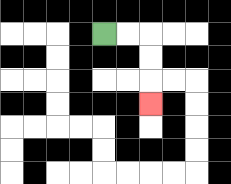{'start': '[4, 1]', 'end': '[6, 4]', 'path_directions': 'R,R,D,D,D', 'path_coordinates': '[[4, 1], [5, 1], [6, 1], [6, 2], [6, 3], [6, 4]]'}